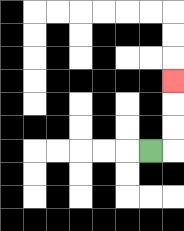{'start': '[6, 6]', 'end': '[7, 3]', 'path_directions': 'R,U,U,U', 'path_coordinates': '[[6, 6], [7, 6], [7, 5], [7, 4], [7, 3]]'}